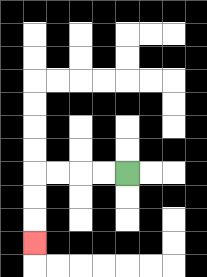{'start': '[5, 7]', 'end': '[1, 10]', 'path_directions': 'L,L,L,L,D,D,D', 'path_coordinates': '[[5, 7], [4, 7], [3, 7], [2, 7], [1, 7], [1, 8], [1, 9], [1, 10]]'}